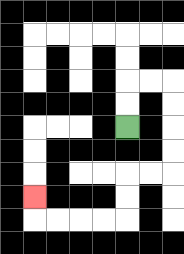{'start': '[5, 5]', 'end': '[1, 8]', 'path_directions': 'U,U,R,R,D,D,D,D,L,L,D,D,L,L,L,L,U', 'path_coordinates': '[[5, 5], [5, 4], [5, 3], [6, 3], [7, 3], [7, 4], [7, 5], [7, 6], [7, 7], [6, 7], [5, 7], [5, 8], [5, 9], [4, 9], [3, 9], [2, 9], [1, 9], [1, 8]]'}